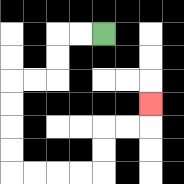{'start': '[4, 1]', 'end': '[6, 4]', 'path_directions': 'L,L,D,D,L,L,D,D,D,D,R,R,R,R,U,U,R,R,U', 'path_coordinates': '[[4, 1], [3, 1], [2, 1], [2, 2], [2, 3], [1, 3], [0, 3], [0, 4], [0, 5], [0, 6], [0, 7], [1, 7], [2, 7], [3, 7], [4, 7], [4, 6], [4, 5], [5, 5], [6, 5], [6, 4]]'}